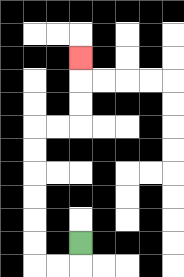{'start': '[3, 10]', 'end': '[3, 2]', 'path_directions': 'D,L,L,U,U,U,U,U,U,R,R,U,U,U', 'path_coordinates': '[[3, 10], [3, 11], [2, 11], [1, 11], [1, 10], [1, 9], [1, 8], [1, 7], [1, 6], [1, 5], [2, 5], [3, 5], [3, 4], [3, 3], [3, 2]]'}